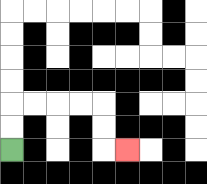{'start': '[0, 6]', 'end': '[5, 6]', 'path_directions': 'U,U,R,R,R,R,D,D,R', 'path_coordinates': '[[0, 6], [0, 5], [0, 4], [1, 4], [2, 4], [3, 4], [4, 4], [4, 5], [4, 6], [5, 6]]'}